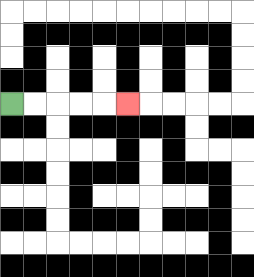{'start': '[0, 4]', 'end': '[5, 4]', 'path_directions': 'R,R,R,R,R', 'path_coordinates': '[[0, 4], [1, 4], [2, 4], [3, 4], [4, 4], [5, 4]]'}